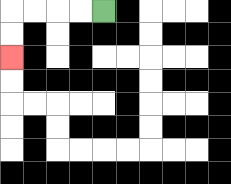{'start': '[4, 0]', 'end': '[0, 2]', 'path_directions': 'L,L,L,L,D,D', 'path_coordinates': '[[4, 0], [3, 0], [2, 0], [1, 0], [0, 0], [0, 1], [0, 2]]'}